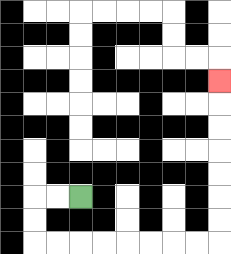{'start': '[3, 8]', 'end': '[9, 3]', 'path_directions': 'L,L,D,D,R,R,R,R,R,R,R,R,U,U,U,U,U,U,U', 'path_coordinates': '[[3, 8], [2, 8], [1, 8], [1, 9], [1, 10], [2, 10], [3, 10], [4, 10], [5, 10], [6, 10], [7, 10], [8, 10], [9, 10], [9, 9], [9, 8], [9, 7], [9, 6], [9, 5], [9, 4], [9, 3]]'}